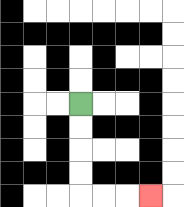{'start': '[3, 4]', 'end': '[6, 8]', 'path_directions': 'D,D,D,D,R,R,R', 'path_coordinates': '[[3, 4], [3, 5], [3, 6], [3, 7], [3, 8], [4, 8], [5, 8], [6, 8]]'}